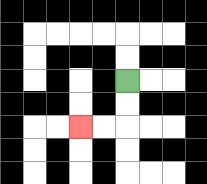{'start': '[5, 3]', 'end': '[3, 5]', 'path_directions': 'D,D,L,L', 'path_coordinates': '[[5, 3], [5, 4], [5, 5], [4, 5], [3, 5]]'}